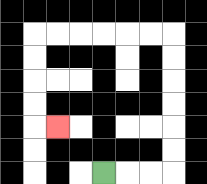{'start': '[4, 7]', 'end': '[2, 5]', 'path_directions': 'R,R,R,U,U,U,U,U,U,L,L,L,L,L,L,D,D,D,D,R', 'path_coordinates': '[[4, 7], [5, 7], [6, 7], [7, 7], [7, 6], [7, 5], [7, 4], [7, 3], [7, 2], [7, 1], [6, 1], [5, 1], [4, 1], [3, 1], [2, 1], [1, 1], [1, 2], [1, 3], [1, 4], [1, 5], [2, 5]]'}